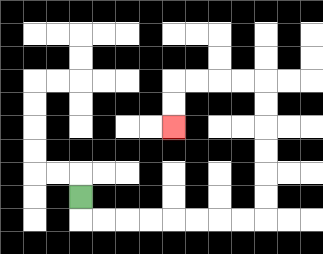{'start': '[3, 8]', 'end': '[7, 5]', 'path_directions': 'D,R,R,R,R,R,R,R,R,U,U,U,U,U,U,L,L,L,L,D,D', 'path_coordinates': '[[3, 8], [3, 9], [4, 9], [5, 9], [6, 9], [7, 9], [8, 9], [9, 9], [10, 9], [11, 9], [11, 8], [11, 7], [11, 6], [11, 5], [11, 4], [11, 3], [10, 3], [9, 3], [8, 3], [7, 3], [7, 4], [7, 5]]'}